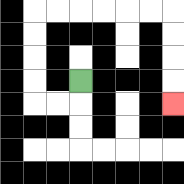{'start': '[3, 3]', 'end': '[7, 4]', 'path_directions': 'D,L,L,U,U,U,U,R,R,R,R,R,R,D,D,D,D', 'path_coordinates': '[[3, 3], [3, 4], [2, 4], [1, 4], [1, 3], [1, 2], [1, 1], [1, 0], [2, 0], [3, 0], [4, 0], [5, 0], [6, 0], [7, 0], [7, 1], [7, 2], [7, 3], [7, 4]]'}